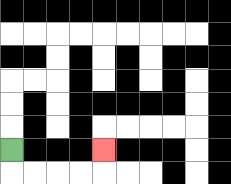{'start': '[0, 6]', 'end': '[4, 6]', 'path_directions': 'D,R,R,R,R,U', 'path_coordinates': '[[0, 6], [0, 7], [1, 7], [2, 7], [3, 7], [4, 7], [4, 6]]'}